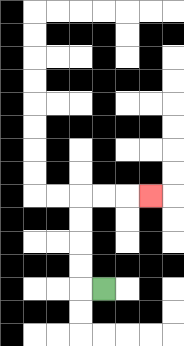{'start': '[4, 12]', 'end': '[6, 8]', 'path_directions': 'L,U,U,U,U,R,R,R', 'path_coordinates': '[[4, 12], [3, 12], [3, 11], [3, 10], [3, 9], [3, 8], [4, 8], [5, 8], [6, 8]]'}